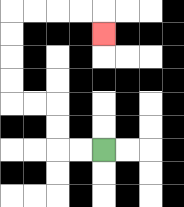{'start': '[4, 6]', 'end': '[4, 1]', 'path_directions': 'L,L,U,U,L,L,U,U,U,U,R,R,R,R,D', 'path_coordinates': '[[4, 6], [3, 6], [2, 6], [2, 5], [2, 4], [1, 4], [0, 4], [0, 3], [0, 2], [0, 1], [0, 0], [1, 0], [2, 0], [3, 0], [4, 0], [4, 1]]'}